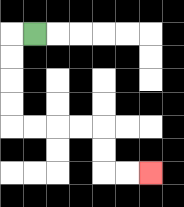{'start': '[1, 1]', 'end': '[6, 7]', 'path_directions': 'L,D,D,D,D,R,R,R,R,D,D,R,R', 'path_coordinates': '[[1, 1], [0, 1], [0, 2], [0, 3], [0, 4], [0, 5], [1, 5], [2, 5], [3, 5], [4, 5], [4, 6], [4, 7], [5, 7], [6, 7]]'}